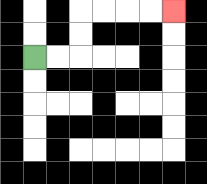{'start': '[1, 2]', 'end': '[7, 0]', 'path_directions': 'R,R,U,U,R,R,R,R', 'path_coordinates': '[[1, 2], [2, 2], [3, 2], [3, 1], [3, 0], [4, 0], [5, 0], [6, 0], [7, 0]]'}